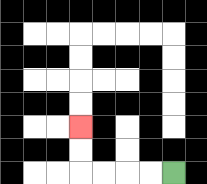{'start': '[7, 7]', 'end': '[3, 5]', 'path_directions': 'L,L,L,L,U,U', 'path_coordinates': '[[7, 7], [6, 7], [5, 7], [4, 7], [3, 7], [3, 6], [3, 5]]'}